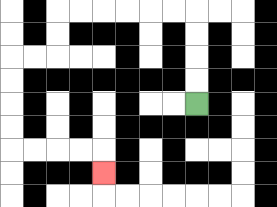{'start': '[8, 4]', 'end': '[4, 7]', 'path_directions': 'U,U,U,U,L,L,L,L,L,L,D,D,L,L,D,D,D,D,R,R,R,R,D', 'path_coordinates': '[[8, 4], [8, 3], [8, 2], [8, 1], [8, 0], [7, 0], [6, 0], [5, 0], [4, 0], [3, 0], [2, 0], [2, 1], [2, 2], [1, 2], [0, 2], [0, 3], [0, 4], [0, 5], [0, 6], [1, 6], [2, 6], [3, 6], [4, 6], [4, 7]]'}